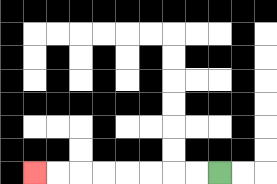{'start': '[9, 7]', 'end': '[1, 7]', 'path_directions': 'L,L,L,L,L,L,L,L', 'path_coordinates': '[[9, 7], [8, 7], [7, 7], [6, 7], [5, 7], [4, 7], [3, 7], [2, 7], [1, 7]]'}